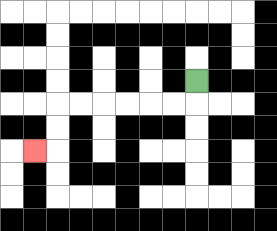{'start': '[8, 3]', 'end': '[1, 6]', 'path_directions': 'D,L,L,L,L,L,L,D,D,L', 'path_coordinates': '[[8, 3], [8, 4], [7, 4], [6, 4], [5, 4], [4, 4], [3, 4], [2, 4], [2, 5], [2, 6], [1, 6]]'}